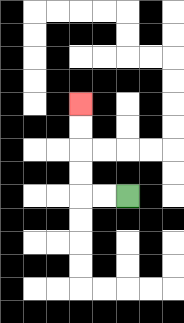{'start': '[5, 8]', 'end': '[3, 4]', 'path_directions': 'L,L,U,U,U,U', 'path_coordinates': '[[5, 8], [4, 8], [3, 8], [3, 7], [3, 6], [3, 5], [3, 4]]'}